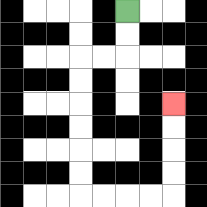{'start': '[5, 0]', 'end': '[7, 4]', 'path_directions': 'D,D,L,L,D,D,D,D,D,D,R,R,R,R,U,U,U,U', 'path_coordinates': '[[5, 0], [5, 1], [5, 2], [4, 2], [3, 2], [3, 3], [3, 4], [3, 5], [3, 6], [3, 7], [3, 8], [4, 8], [5, 8], [6, 8], [7, 8], [7, 7], [7, 6], [7, 5], [7, 4]]'}